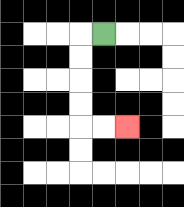{'start': '[4, 1]', 'end': '[5, 5]', 'path_directions': 'L,D,D,D,D,R,R', 'path_coordinates': '[[4, 1], [3, 1], [3, 2], [3, 3], [3, 4], [3, 5], [4, 5], [5, 5]]'}